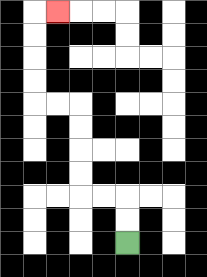{'start': '[5, 10]', 'end': '[2, 0]', 'path_directions': 'U,U,L,L,U,U,U,U,L,L,U,U,U,U,R', 'path_coordinates': '[[5, 10], [5, 9], [5, 8], [4, 8], [3, 8], [3, 7], [3, 6], [3, 5], [3, 4], [2, 4], [1, 4], [1, 3], [1, 2], [1, 1], [1, 0], [2, 0]]'}